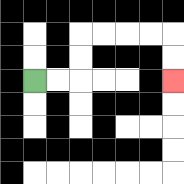{'start': '[1, 3]', 'end': '[7, 3]', 'path_directions': 'R,R,U,U,R,R,R,R,D,D', 'path_coordinates': '[[1, 3], [2, 3], [3, 3], [3, 2], [3, 1], [4, 1], [5, 1], [6, 1], [7, 1], [7, 2], [7, 3]]'}